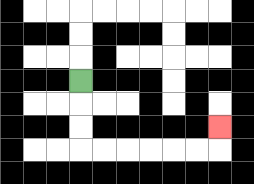{'start': '[3, 3]', 'end': '[9, 5]', 'path_directions': 'D,D,D,R,R,R,R,R,R,U', 'path_coordinates': '[[3, 3], [3, 4], [3, 5], [3, 6], [4, 6], [5, 6], [6, 6], [7, 6], [8, 6], [9, 6], [9, 5]]'}